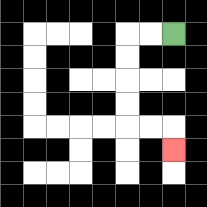{'start': '[7, 1]', 'end': '[7, 6]', 'path_directions': 'L,L,D,D,D,D,R,R,D', 'path_coordinates': '[[7, 1], [6, 1], [5, 1], [5, 2], [5, 3], [5, 4], [5, 5], [6, 5], [7, 5], [7, 6]]'}